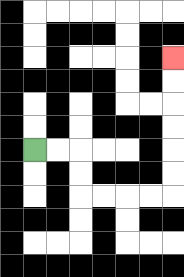{'start': '[1, 6]', 'end': '[7, 2]', 'path_directions': 'R,R,D,D,R,R,R,R,U,U,U,U,U,U', 'path_coordinates': '[[1, 6], [2, 6], [3, 6], [3, 7], [3, 8], [4, 8], [5, 8], [6, 8], [7, 8], [7, 7], [7, 6], [7, 5], [7, 4], [7, 3], [7, 2]]'}